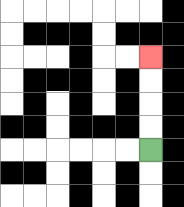{'start': '[6, 6]', 'end': '[6, 2]', 'path_directions': 'U,U,U,U', 'path_coordinates': '[[6, 6], [6, 5], [6, 4], [6, 3], [6, 2]]'}